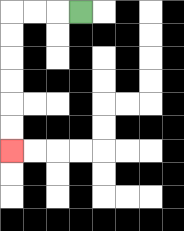{'start': '[3, 0]', 'end': '[0, 6]', 'path_directions': 'L,L,L,D,D,D,D,D,D', 'path_coordinates': '[[3, 0], [2, 0], [1, 0], [0, 0], [0, 1], [0, 2], [0, 3], [0, 4], [0, 5], [0, 6]]'}